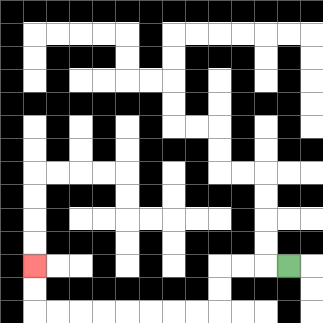{'start': '[12, 11]', 'end': '[1, 11]', 'path_directions': 'L,L,L,D,D,L,L,L,L,L,L,L,L,U,U', 'path_coordinates': '[[12, 11], [11, 11], [10, 11], [9, 11], [9, 12], [9, 13], [8, 13], [7, 13], [6, 13], [5, 13], [4, 13], [3, 13], [2, 13], [1, 13], [1, 12], [1, 11]]'}